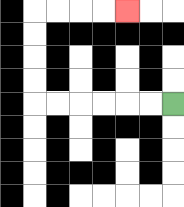{'start': '[7, 4]', 'end': '[5, 0]', 'path_directions': 'L,L,L,L,L,L,U,U,U,U,R,R,R,R', 'path_coordinates': '[[7, 4], [6, 4], [5, 4], [4, 4], [3, 4], [2, 4], [1, 4], [1, 3], [1, 2], [1, 1], [1, 0], [2, 0], [3, 0], [4, 0], [5, 0]]'}